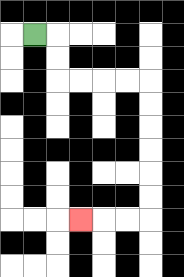{'start': '[1, 1]', 'end': '[3, 9]', 'path_directions': 'R,D,D,R,R,R,R,D,D,D,D,D,D,L,L,L', 'path_coordinates': '[[1, 1], [2, 1], [2, 2], [2, 3], [3, 3], [4, 3], [5, 3], [6, 3], [6, 4], [6, 5], [6, 6], [6, 7], [6, 8], [6, 9], [5, 9], [4, 9], [3, 9]]'}